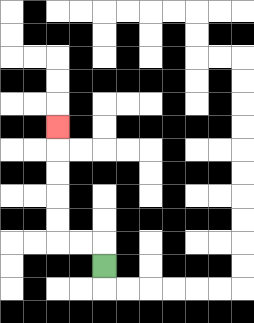{'start': '[4, 11]', 'end': '[2, 5]', 'path_directions': 'U,L,L,U,U,U,U,U', 'path_coordinates': '[[4, 11], [4, 10], [3, 10], [2, 10], [2, 9], [2, 8], [2, 7], [2, 6], [2, 5]]'}